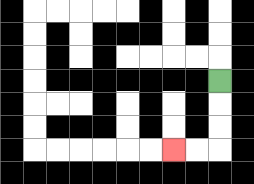{'start': '[9, 3]', 'end': '[7, 6]', 'path_directions': 'D,D,D,L,L', 'path_coordinates': '[[9, 3], [9, 4], [9, 5], [9, 6], [8, 6], [7, 6]]'}